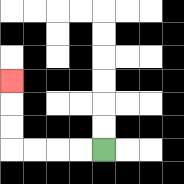{'start': '[4, 6]', 'end': '[0, 3]', 'path_directions': 'L,L,L,L,U,U,U', 'path_coordinates': '[[4, 6], [3, 6], [2, 6], [1, 6], [0, 6], [0, 5], [0, 4], [0, 3]]'}